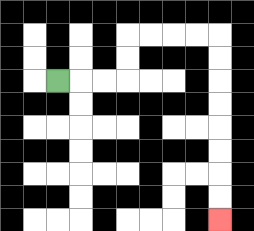{'start': '[2, 3]', 'end': '[9, 9]', 'path_directions': 'R,R,R,U,U,R,R,R,R,D,D,D,D,D,D,D,D', 'path_coordinates': '[[2, 3], [3, 3], [4, 3], [5, 3], [5, 2], [5, 1], [6, 1], [7, 1], [8, 1], [9, 1], [9, 2], [9, 3], [9, 4], [9, 5], [9, 6], [9, 7], [9, 8], [9, 9]]'}